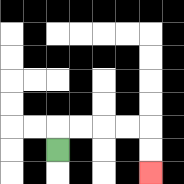{'start': '[2, 6]', 'end': '[6, 7]', 'path_directions': 'U,R,R,R,R,D,D', 'path_coordinates': '[[2, 6], [2, 5], [3, 5], [4, 5], [5, 5], [6, 5], [6, 6], [6, 7]]'}